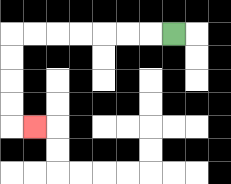{'start': '[7, 1]', 'end': '[1, 5]', 'path_directions': 'L,L,L,L,L,L,L,D,D,D,D,R', 'path_coordinates': '[[7, 1], [6, 1], [5, 1], [4, 1], [3, 1], [2, 1], [1, 1], [0, 1], [0, 2], [0, 3], [0, 4], [0, 5], [1, 5]]'}